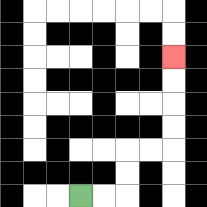{'start': '[3, 8]', 'end': '[7, 2]', 'path_directions': 'R,R,U,U,R,R,U,U,U,U', 'path_coordinates': '[[3, 8], [4, 8], [5, 8], [5, 7], [5, 6], [6, 6], [7, 6], [7, 5], [7, 4], [7, 3], [7, 2]]'}